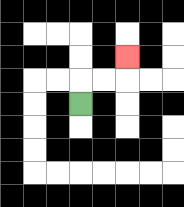{'start': '[3, 4]', 'end': '[5, 2]', 'path_directions': 'U,R,R,U', 'path_coordinates': '[[3, 4], [3, 3], [4, 3], [5, 3], [5, 2]]'}